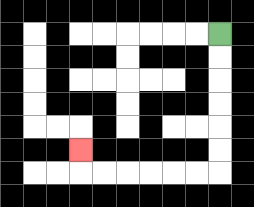{'start': '[9, 1]', 'end': '[3, 6]', 'path_directions': 'D,D,D,D,D,D,L,L,L,L,L,L,U', 'path_coordinates': '[[9, 1], [9, 2], [9, 3], [9, 4], [9, 5], [9, 6], [9, 7], [8, 7], [7, 7], [6, 7], [5, 7], [4, 7], [3, 7], [3, 6]]'}